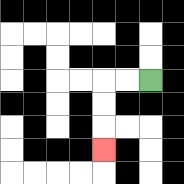{'start': '[6, 3]', 'end': '[4, 6]', 'path_directions': 'L,L,D,D,D', 'path_coordinates': '[[6, 3], [5, 3], [4, 3], [4, 4], [4, 5], [4, 6]]'}